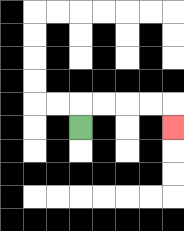{'start': '[3, 5]', 'end': '[7, 5]', 'path_directions': 'U,R,R,R,R,D', 'path_coordinates': '[[3, 5], [3, 4], [4, 4], [5, 4], [6, 4], [7, 4], [7, 5]]'}